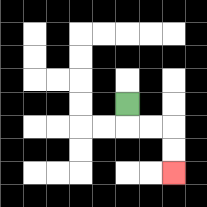{'start': '[5, 4]', 'end': '[7, 7]', 'path_directions': 'D,R,R,D,D', 'path_coordinates': '[[5, 4], [5, 5], [6, 5], [7, 5], [7, 6], [7, 7]]'}